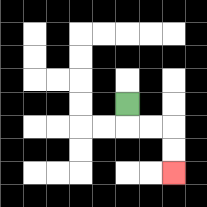{'start': '[5, 4]', 'end': '[7, 7]', 'path_directions': 'D,R,R,D,D', 'path_coordinates': '[[5, 4], [5, 5], [6, 5], [7, 5], [7, 6], [7, 7]]'}